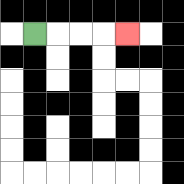{'start': '[1, 1]', 'end': '[5, 1]', 'path_directions': 'R,R,R,R', 'path_coordinates': '[[1, 1], [2, 1], [3, 1], [4, 1], [5, 1]]'}